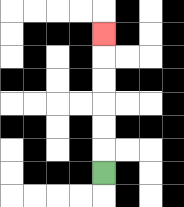{'start': '[4, 7]', 'end': '[4, 1]', 'path_directions': 'U,U,U,U,U,U', 'path_coordinates': '[[4, 7], [4, 6], [4, 5], [4, 4], [4, 3], [4, 2], [4, 1]]'}